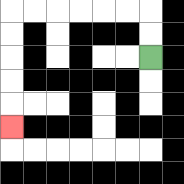{'start': '[6, 2]', 'end': '[0, 5]', 'path_directions': 'U,U,L,L,L,L,L,L,D,D,D,D,D', 'path_coordinates': '[[6, 2], [6, 1], [6, 0], [5, 0], [4, 0], [3, 0], [2, 0], [1, 0], [0, 0], [0, 1], [0, 2], [0, 3], [0, 4], [0, 5]]'}